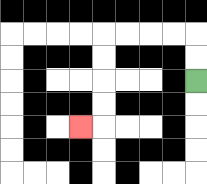{'start': '[8, 3]', 'end': '[3, 5]', 'path_directions': 'U,U,L,L,L,L,D,D,D,D,L', 'path_coordinates': '[[8, 3], [8, 2], [8, 1], [7, 1], [6, 1], [5, 1], [4, 1], [4, 2], [4, 3], [4, 4], [4, 5], [3, 5]]'}